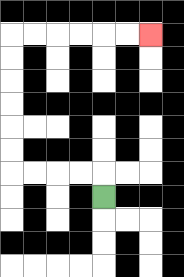{'start': '[4, 8]', 'end': '[6, 1]', 'path_directions': 'U,L,L,L,L,U,U,U,U,U,U,R,R,R,R,R,R', 'path_coordinates': '[[4, 8], [4, 7], [3, 7], [2, 7], [1, 7], [0, 7], [0, 6], [0, 5], [0, 4], [0, 3], [0, 2], [0, 1], [1, 1], [2, 1], [3, 1], [4, 1], [5, 1], [6, 1]]'}